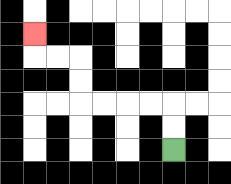{'start': '[7, 6]', 'end': '[1, 1]', 'path_directions': 'U,U,L,L,L,L,U,U,L,L,U', 'path_coordinates': '[[7, 6], [7, 5], [7, 4], [6, 4], [5, 4], [4, 4], [3, 4], [3, 3], [3, 2], [2, 2], [1, 2], [1, 1]]'}